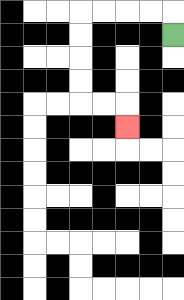{'start': '[7, 1]', 'end': '[5, 5]', 'path_directions': 'U,L,L,L,L,D,D,D,D,R,R,D', 'path_coordinates': '[[7, 1], [7, 0], [6, 0], [5, 0], [4, 0], [3, 0], [3, 1], [3, 2], [3, 3], [3, 4], [4, 4], [5, 4], [5, 5]]'}